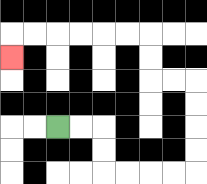{'start': '[2, 5]', 'end': '[0, 2]', 'path_directions': 'R,R,D,D,R,R,R,R,U,U,U,U,L,L,U,U,L,L,L,L,L,L,D', 'path_coordinates': '[[2, 5], [3, 5], [4, 5], [4, 6], [4, 7], [5, 7], [6, 7], [7, 7], [8, 7], [8, 6], [8, 5], [8, 4], [8, 3], [7, 3], [6, 3], [6, 2], [6, 1], [5, 1], [4, 1], [3, 1], [2, 1], [1, 1], [0, 1], [0, 2]]'}